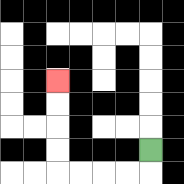{'start': '[6, 6]', 'end': '[2, 3]', 'path_directions': 'D,L,L,L,L,U,U,U,U', 'path_coordinates': '[[6, 6], [6, 7], [5, 7], [4, 7], [3, 7], [2, 7], [2, 6], [2, 5], [2, 4], [2, 3]]'}